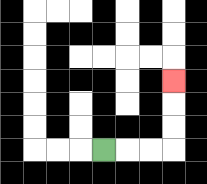{'start': '[4, 6]', 'end': '[7, 3]', 'path_directions': 'R,R,R,U,U,U', 'path_coordinates': '[[4, 6], [5, 6], [6, 6], [7, 6], [7, 5], [7, 4], [7, 3]]'}